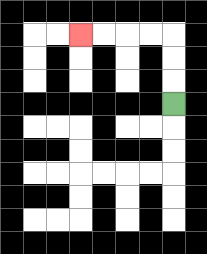{'start': '[7, 4]', 'end': '[3, 1]', 'path_directions': 'U,U,U,L,L,L,L', 'path_coordinates': '[[7, 4], [7, 3], [7, 2], [7, 1], [6, 1], [5, 1], [4, 1], [3, 1]]'}